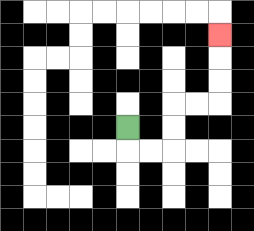{'start': '[5, 5]', 'end': '[9, 1]', 'path_directions': 'D,R,R,U,U,R,R,U,U,U', 'path_coordinates': '[[5, 5], [5, 6], [6, 6], [7, 6], [7, 5], [7, 4], [8, 4], [9, 4], [9, 3], [9, 2], [9, 1]]'}